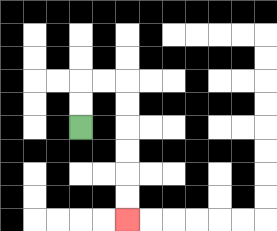{'start': '[3, 5]', 'end': '[5, 9]', 'path_directions': 'U,U,R,R,D,D,D,D,D,D', 'path_coordinates': '[[3, 5], [3, 4], [3, 3], [4, 3], [5, 3], [5, 4], [5, 5], [5, 6], [5, 7], [5, 8], [5, 9]]'}